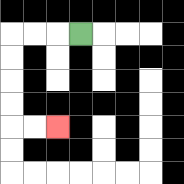{'start': '[3, 1]', 'end': '[2, 5]', 'path_directions': 'L,L,L,D,D,D,D,R,R', 'path_coordinates': '[[3, 1], [2, 1], [1, 1], [0, 1], [0, 2], [0, 3], [0, 4], [0, 5], [1, 5], [2, 5]]'}